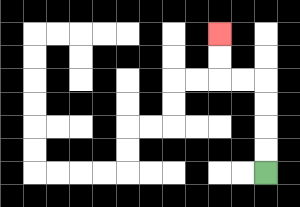{'start': '[11, 7]', 'end': '[9, 1]', 'path_directions': 'U,U,U,U,L,L,U,U', 'path_coordinates': '[[11, 7], [11, 6], [11, 5], [11, 4], [11, 3], [10, 3], [9, 3], [9, 2], [9, 1]]'}